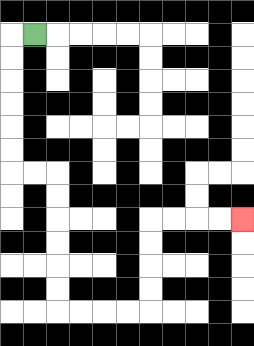{'start': '[1, 1]', 'end': '[10, 9]', 'path_directions': 'L,D,D,D,D,D,D,R,R,D,D,D,D,D,D,R,R,R,R,U,U,U,U,R,R,R,R', 'path_coordinates': '[[1, 1], [0, 1], [0, 2], [0, 3], [0, 4], [0, 5], [0, 6], [0, 7], [1, 7], [2, 7], [2, 8], [2, 9], [2, 10], [2, 11], [2, 12], [2, 13], [3, 13], [4, 13], [5, 13], [6, 13], [6, 12], [6, 11], [6, 10], [6, 9], [7, 9], [8, 9], [9, 9], [10, 9]]'}